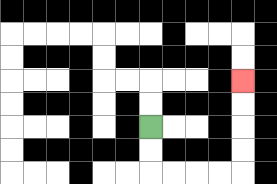{'start': '[6, 5]', 'end': '[10, 3]', 'path_directions': 'D,D,R,R,R,R,U,U,U,U', 'path_coordinates': '[[6, 5], [6, 6], [6, 7], [7, 7], [8, 7], [9, 7], [10, 7], [10, 6], [10, 5], [10, 4], [10, 3]]'}